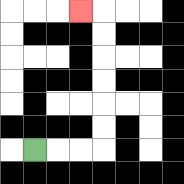{'start': '[1, 6]', 'end': '[3, 0]', 'path_directions': 'R,R,R,U,U,U,U,U,U,L', 'path_coordinates': '[[1, 6], [2, 6], [3, 6], [4, 6], [4, 5], [4, 4], [4, 3], [4, 2], [4, 1], [4, 0], [3, 0]]'}